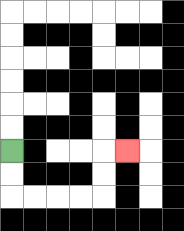{'start': '[0, 6]', 'end': '[5, 6]', 'path_directions': 'D,D,R,R,R,R,U,U,R', 'path_coordinates': '[[0, 6], [0, 7], [0, 8], [1, 8], [2, 8], [3, 8], [4, 8], [4, 7], [4, 6], [5, 6]]'}